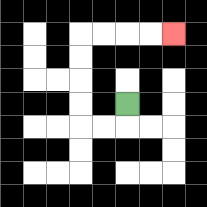{'start': '[5, 4]', 'end': '[7, 1]', 'path_directions': 'D,L,L,U,U,U,U,R,R,R,R', 'path_coordinates': '[[5, 4], [5, 5], [4, 5], [3, 5], [3, 4], [3, 3], [3, 2], [3, 1], [4, 1], [5, 1], [6, 1], [7, 1]]'}